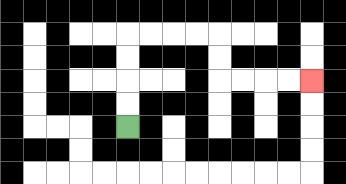{'start': '[5, 5]', 'end': '[13, 3]', 'path_directions': 'U,U,U,U,R,R,R,R,D,D,R,R,R,R', 'path_coordinates': '[[5, 5], [5, 4], [5, 3], [5, 2], [5, 1], [6, 1], [7, 1], [8, 1], [9, 1], [9, 2], [9, 3], [10, 3], [11, 3], [12, 3], [13, 3]]'}